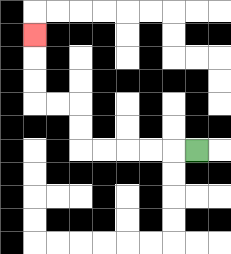{'start': '[8, 6]', 'end': '[1, 1]', 'path_directions': 'L,L,L,L,L,U,U,L,L,U,U,U', 'path_coordinates': '[[8, 6], [7, 6], [6, 6], [5, 6], [4, 6], [3, 6], [3, 5], [3, 4], [2, 4], [1, 4], [1, 3], [1, 2], [1, 1]]'}